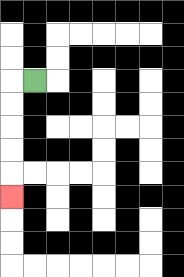{'start': '[1, 3]', 'end': '[0, 8]', 'path_directions': 'L,D,D,D,D,D', 'path_coordinates': '[[1, 3], [0, 3], [0, 4], [0, 5], [0, 6], [0, 7], [0, 8]]'}